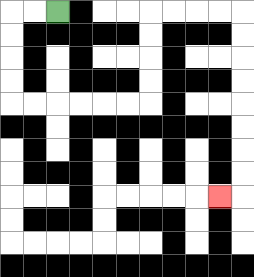{'start': '[2, 0]', 'end': '[9, 8]', 'path_directions': 'L,L,D,D,D,D,R,R,R,R,R,R,U,U,U,U,R,R,R,R,D,D,D,D,D,D,D,D,L', 'path_coordinates': '[[2, 0], [1, 0], [0, 0], [0, 1], [0, 2], [0, 3], [0, 4], [1, 4], [2, 4], [3, 4], [4, 4], [5, 4], [6, 4], [6, 3], [6, 2], [6, 1], [6, 0], [7, 0], [8, 0], [9, 0], [10, 0], [10, 1], [10, 2], [10, 3], [10, 4], [10, 5], [10, 6], [10, 7], [10, 8], [9, 8]]'}